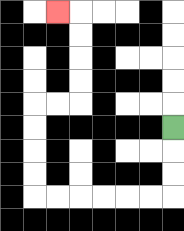{'start': '[7, 5]', 'end': '[2, 0]', 'path_directions': 'D,D,D,L,L,L,L,L,L,U,U,U,U,R,R,U,U,U,U,L', 'path_coordinates': '[[7, 5], [7, 6], [7, 7], [7, 8], [6, 8], [5, 8], [4, 8], [3, 8], [2, 8], [1, 8], [1, 7], [1, 6], [1, 5], [1, 4], [2, 4], [3, 4], [3, 3], [3, 2], [3, 1], [3, 0], [2, 0]]'}